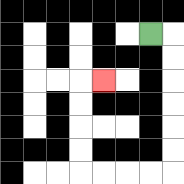{'start': '[6, 1]', 'end': '[4, 3]', 'path_directions': 'R,D,D,D,D,D,D,L,L,L,L,U,U,U,U,R', 'path_coordinates': '[[6, 1], [7, 1], [7, 2], [7, 3], [7, 4], [7, 5], [7, 6], [7, 7], [6, 7], [5, 7], [4, 7], [3, 7], [3, 6], [3, 5], [3, 4], [3, 3], [4, 3]]'}